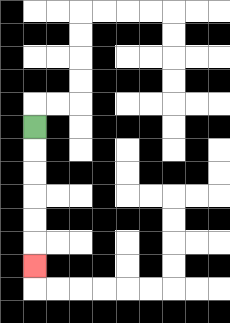{'start': '[1, 5]', 'end': '[1, 11]', 'path_directions': 'D,D,D,D,D,D', 'path_coordinates': '[[1, 5], [1, 6], [1, 7], [1, 8], [1, 9], [1, 10], [1, 11]]'}